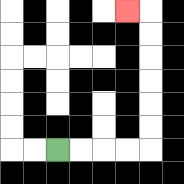{'start': '[2, 6]', 'end': '[5, 0]', 'path_directions': 'R,R,R,R,U,U,U,U,U,U,L', 'path_coordinates': '[[2, 6], [3, 6], [4, 6], [5, 6], [6, 6], [6, 5], [6, 4], [6, 3], [6, 2], [6, 1], [6, 0], [5, 0]]'}